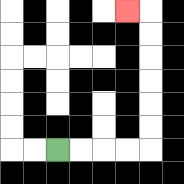{'start': '[2, 6]', 'end': '[5, 0]', 'path_directions': 'R,R,R,R,U,U,U,U,U,U,L', 'path_coordinates': '[[2, 6], [3, 6], [4, 6], [5, 6], [6, 6], [6, 5], [6, 4], [6, 3], [6, 2], [6, 1], [6, 0], [5, 0]]'}